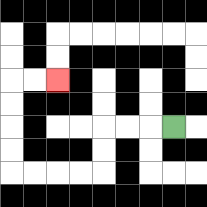{'start': '[7, 5]', 'end': '[2, 3]', 'path_directions': 'L,L,L,D,D,L,L,L,L,U,U,U,U,R,R', 'path_coordinates': '[[7, 5], [6, 5], [5, 5], [4, 5], [4, 6], [4, 7], [3, 7], [2, 7], [1, 7], [0, 7], [0, 6], [0, 5], [0, 4], [0, 3], [1, 3], [2, 3]]'}